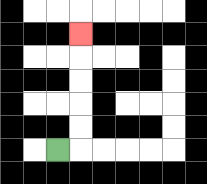{'start': '[2, 6]', 'end': '[3, 1]', 'path_directions': 'R,U,U,U,U,U', 'path_coordinates': '[[2, 6], [3, 6], [3, 5], [3, 4], [3, 3], [3, 2], [3, 1]]'}